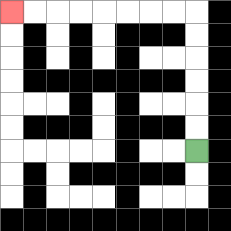{'start': '[8, 6]', 'end': '[0, 0]', 'path_directions': 'U,U,U,U,U,U,L,L,L,L,L,L,L,L', 'path_coordinates': '[[8, 6], [8, 5], [8, 4], [8, 3], [8, 2], [8, 1], [8, 0], [7, 0], [6, 0], [5, 0], [4, 0], [3, 0], [2, 0], [1, 0], [0, 0]]'}